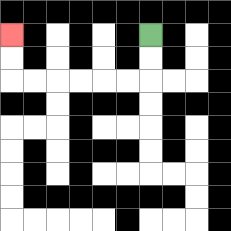{'start': '[6, 1]', 'end': '[0, 1]', 'path_directions': 'D,D,L,L,L,L,L,L,U,U', 'path_coordinates': '[[6, 1], [6, 2], [6, 3], [5, 3], [4, 3], [3, 3], [2, 3], [1, 3], [0, 3], [0, 2], [0, 1]]'}